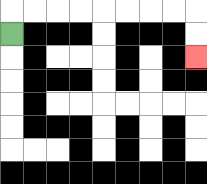{'start': '[0, 1]', 'end': '[8, 2]', 'path_directions': 'U,R,R,R,R,R,R,R,R,D,D', 'path_coordinates': '[[0, 1], [0, 0], [1, 0], [2, 0], [3, 0], [4, 0], [5, 0], [6, 0], [7, 0], [8, 0], [8, 1], [8, 2]]'}